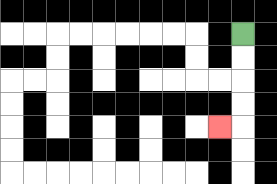{'start': '[10, 1]', 'end': '[9, 5]', 'path_directions': 'D,D,D,D,L', 'path_coordinates': '[[10, 1], [10, 2], [10, 3], [10, 4], [10, 5], [9, 5]]'}